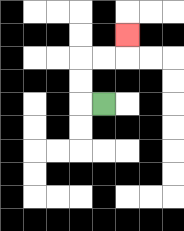{'start': '[4, 4]', 'end': '[5, 1]', 'path_directions': 'L,U,U,R,R,U', 'path_coordinates': '[[4, 4], [3, 4], [3, 3], [3, 2], [4, 2], [5, 2], [5, 1]]'}